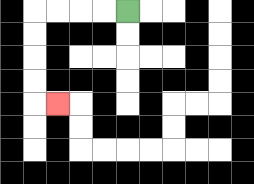{'start': '[5, 0]', 'end': '[2, 4]', 'path_directions': 'L,L,L,L,D,D,D,D,R', 'path_coordinates': '[[5, 0], [4, 0], [3, 0], [2, 0], [1, 0], [1, 1], [1, 2], [1, 3], [1, 4], [2, 4]]'}